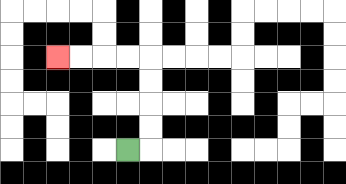{'start': '[5, 6]', 'end': '[2, 2]', 'path_directions': 'R,U,U,U,U,L,L,L,L', 'path_coordinates': '[[5, 6], [6, 6], [6, 5], [6, 4], [6, 3], [6, 2], [5, 2], [4, 2], [3, 2], [2, 2]]'}